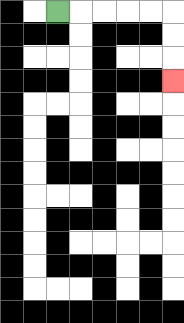{'start': '[2, 0]', 'end': '[7, 3]', 'path_directions': 'R,R,R,R,R,D,D,D', 'path_coordinates': '[[2, 0], [3, 0], [4, 0], [5, 0], [6, 0], [7, 0], [7, 1], [7, 2], [7, 3]]'}